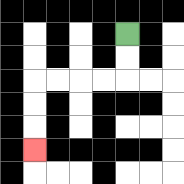{'start': '[5, 1]', 'end': '[1, 6]', 'path_directions': 'D,D,L,L,L,L,D,D,D', 'path_coordinates': '[[5, 1], [5, 2], [5, 3], [4, 3], [3, 3], [2, 3], [1, 3], [1, 4], [1, 5], [1, 6]]'}